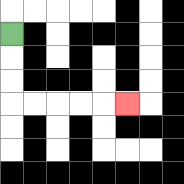{'start': '[0, 1]', 'end': '[5, 4]', 'path_directions': 'D,D,D,R,R,R,R,R', 'path_coordinates': '[[0, 1], [0, 2], [0, 3], [0, 4], [1, 4], [2, 4], [3, 4], [4, 4], [5, 4]]'}